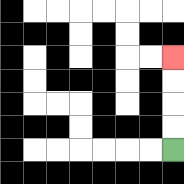{'start': '[7, 6]', 'end': '[7, 2]', 'path_directions': 'U,U,U,U', 'path_coordinates': '[[7, 6], [7, 5], [7, 4], [7, 3], [7, 2]]'}